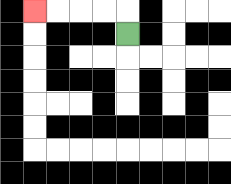{'start': '[5, 1]', 'end': '[1, 0]', 'path_directions': 'U,L,L,L,L', 'path_coordinates': '[[5, 1], [5, 0], [4, 0], [3, 0], [2, 0], [1, 0]]'}